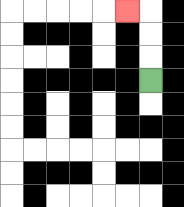{'start': '[6, 3]', 'end': '[5, 0]', 'path_directions': 'U,U,U,L', 'path_coordinates': '[[6, 3], [6, 2], [6, 1], [6, 0], [5, 0]]'}